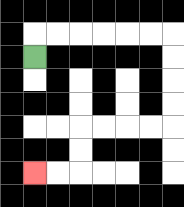{'start': '[1, 2]', 'end': '[1, 7]', 'path_directions': 'U,R,R,R,R,R,R,D,D,D,D,L,L,L,L,D,D,L,L', 'path_coordinates': '[[1, 2], [1, 1], [2, 1], [3, 1], [4, 1], [5, 1], [6, 1], [7, 1], [7, 2], [7, 3], [7, 4], [7, 5], [6, 5], [5, 5], [4, 5], [3, 5], [3, 6], [3, 7], [2, 7], [1, 7]]'}